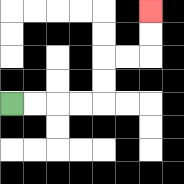{'start': '[0, 4]', 'end': '[6, 0]', 'path_directions': 'R,R,R,R,U,U,R,R,U,U', 'path_coordinates': '[[0, 4], [1, 4], [2, 4], [3, 4], [4, 4], [4, 3], [4, 2], [5, 2], [6, 2], [6, 1], [6, 0]]'}